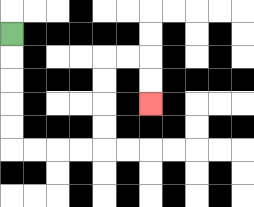{'start': '[0, 1]', 'end': '[6, 4]', 'path_directions': 'D,D,D,D,D,R,R,R,R,U,U,U,U,R,R,D,D', 'path_coordinates': '[[0, 1], [0, 2], [0, 3], [0, 4], [0, 5], [0, 6], [1, 6], [2, 6], [3, 6], [4, 6], [4, 5], [4, 4], [4, 3], [4, 2], [5, 2], [6, 2], [6, 3], [6, 4]]'}